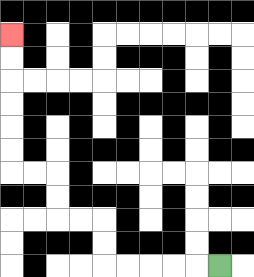{'start': '[9, 11]', 'end': '[0, 1]', 'path_directions': 'L,L,L,L,L,U,U,L,L,U,U,L,L,U,U,U,U,U,U', 'path_coordinates': '[[9, 11], [8, 11], [7, 11], [6, 11], [5, 11], [4, 11], [4, 10], [4, 9], [3, 9], [2, 9], [2, 8], [2, 7], [1, 7], [0, 7], [0, 6], [0, 5], [0, 4], [0, 3], [0, 2], [0, 1]]'}